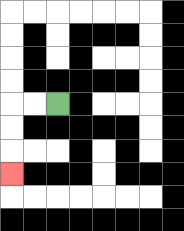{'start': '[2, 4]', 'end': '[0, 7]', 'path_directions': 'L,L,D,D,D', 'path_coordinates': '[[2, 4], [1, 4], [0, 4], [0, 5], [0, 6], [0, 7]]'}